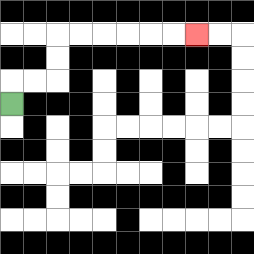{'start': '[0, 4]', 'end': '[8, 1]', 'path_directions': 'U,R,R,U,U,R,R,R,R,R,R', 'path_coordinates': '[[0, 4], [0, 3], [1, 3], [2, 3], [2, 2], [2, 1], [3, 1], [4, 1], [5, 1], [6, 1], [7, 1], [8, 1]]'}